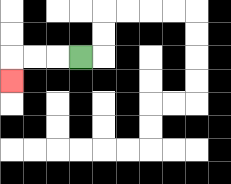{'start': '[3, 2]', 'end': '[0, 3]', 'path_directions': 'L,L,L,D', 'path_coordinates': '[[3, 2], [2, 2], [1, 2], [0, 2], [0, 3]]'}